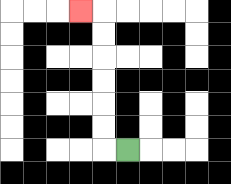{'start': '[5, 6]', 'end': '[3, 0]', 'path_directions': 'L,U,U,U,U,U,U,L', 'path_coordinates': '[[5, 6], [4, 6], [4, 5], [4, 4], [4, 3], [4, 2], [4, 1], [4, 0], [3, 0]]'}